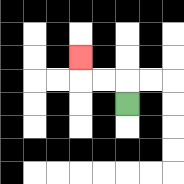{'start': '[5, 4]', 'end': '[3, 2]', 'path_directions': 'U,L,L,U', 'path_coordinates': '[[5, 4], [5, 3], [4, 3], [3, 3], [3, 2]]'}